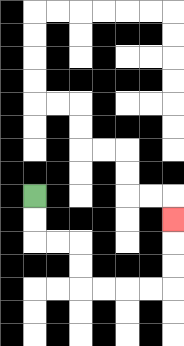{'start': '[1, 8]', 'end': '[7, 9]', 'path_directions': 'D,D,R,R,D,D,R,R,R,R,U,U,U', 'path_coordinates': '[[1, 8], [1, 9], [1, 10], [2, 10], [3, 10], [3, 11], [3, 12], [4, 12], [5, 12], [6, 12], [7, 12], [7, 11], [7, 10], [7, 9]]'}